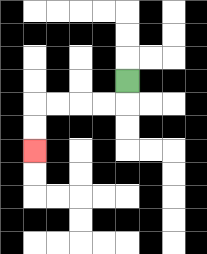{'start': '[5, 3]', 'end': '[1, 6]', 'path_directions': 'D,L,L,L,L,D,D', 'path_coordinates': '[[5, 3], [5, 4], [4, 4], [3, 4], [2, 4], [1, 4], [1, 5], [1, 6]]'}